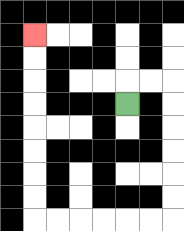{'start': '[5, 4]', 'end': '[1, 1]', 'path_directions': 'U,R,R,D,D,D,D,D,D,L,L,L,L,L,L,U,U,U,U,U,U,U,U', 'path_coordinates': '[[5, 4], [5, 3], [6, 3], [7, 3], [7, 4], [7, 5], [7, 6], [7, 7], [7, 8], [7, 9], [6, 9], [5, 9], [4, 9], [3, 9], [2, 9], [1, 9], [1, 8], [1, 7], [1, 6], [1, 5], [1, 4], [1, 3], [1, 2], [1, 1]]'}